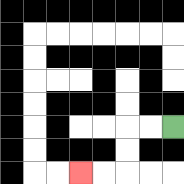{'start': '[7, 5]', 'end': '[3, 7]', 'path_directions': 'L,L,D,D,L,L', 'path_coordinates': '[[7, 5], [6, 5], [5, 5], [5, 6], [5, 7], [4, 7], [3, 7]]'}